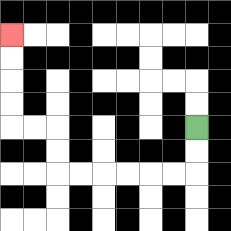{'start': '[8, 5]', 'end': '[0, 1]', 'path_directions': 'D,D,L,L,L,L,L,L,U,U,L,L,U,U,U,U', 'path_coordinates': '[[8, 5], [8, 6], [8, 7], [7, 7], [6, 7], [5, 7], [4, 7], [3, 7], [2, 7], [2, 6], [2, 5], [1, 5], [0, 5], [0, 4], [0, 3], [0, 2], [0, 1]]'}